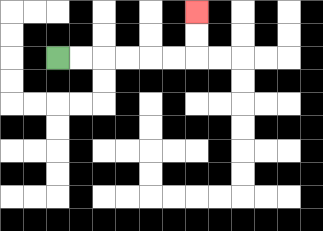{'start': '[2, 2]', 'end': '[8, 0]', 'path_directions': 'R,R,R,R,R,R,U,U', 'path_coordinates': '[[2, 2], [3, 2], [4, 2], [5, 2], [6, 2], [7, 2], [8, 2], [8, 1], [8, 0]]'}